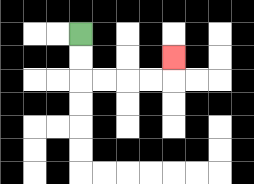{'start': '[3, 1]', 'end': '[7, 2]', 'path_directions': 'D,D,R,R,R,R,U', 'path_coordinates': '[[3, 1], [3, 2], [3, 3], [4, 3], [5, 3], [6, 3], [7, 3], [7, 2]]'}